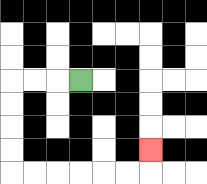{'start': '[3, 3]', 'end': '[6, 6]', 'path_directions': 'L,L,L,D,D,D,D,R,R,R,R,R,R,U', 'path_coordinates': '[[3, 3], [2, 3], [1, 3], [0, 3], [0, 4], [0, 5], [0, 6], [0, 7], [1, 7], [2, 7], [3, 7], [4, 7], [5, 7], [6, 7], [6, 6]]'}